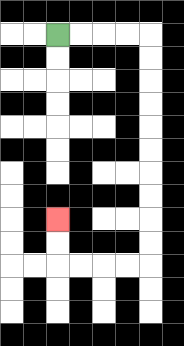{'start': '[2, 1]', 'end': '[2, 9]', 'path_directions': 'R,R,R,R,D,D,D,D,D,D,D,D,D,D,L,L,L,L,U,U', 'path_coordinates': '[[2, 1], [3, 1], [4, 1], [5, 1], [6, 1], [6, 2], [6, 3], [6, 4], [6, 5], [6, 6], [6, 7], [6, 8], [6, 9], [6, 10], [6, 11], [5, 11], [4, 11], [3, 11], [2, 11], [2, 10], [2, 9]]'}